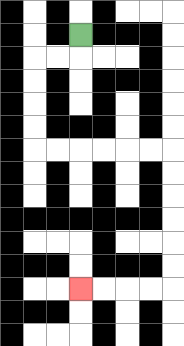{'start': '[3, 1]', 'end': '[3, 12]', 'path_directions': 'D,L,L,D,D,D,D,R,R,R,R,R,R,D,D,D,D,D,D,L,L,L,L', 'path_coordinates': '[[3, 1], [3, 2], [2, 2], [1, 2], [1, 3], [1, 4], [1, 5], [1, 6], [2, 6], [3, 6], [4, 6], [5, 6], [6, 6], [7, 6], [7, 7], [7, 8], [7, 9], [7, 10], [7, 11], [7, 12], [6, 12], [5, 12], [4, 12], [3, 12]]'}